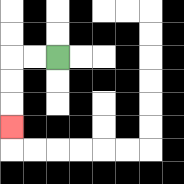{'start': '[2, 2]', 'end': '[0, 5]', 'path_directions': 'L,L,D,D,D', 'path_coordinates': '[[2, 2], [1, 2], [0, 2], [0, 3], [0, 4], [0, 5]]'}